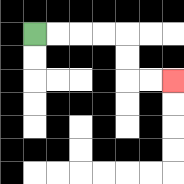{'start': '[1, 1]', 'end': '[7, 3]', 'path_directions': 'R,R,R,R,D,D,R,R', 'path_coordinates': '[[1, 1], [2, 1], [3, 1], [4, 1], [5, 1], [5, 2], [5, 3], [6, 3], [7, 3]]'}